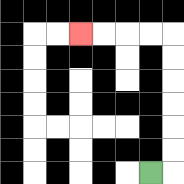{'start': '[6, 7]', 'end': '[3, 1]', 'path_directions': 'R,U,U,U,U,U,U,L,L,L,L', 'path_coordinates': '[[6, 7], [7, 7], [7, 6], [7, 5], [7, 4], [7, 3], [7, 2], [7, 1], [6, 1], [5, 1], [4, 1], [3, 1]]'}